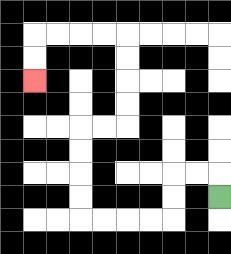{'start': '[9, 8]', 'end': '[1, 3]', 'path_directions': 'U,L,L,D,D,L,L,L,L,U,U,U,U,R,R,U,U,U,U,L,L,L,L,D,D', 'path_coordinates': '[[9, 8], [9, 7], [8, 7], [7, 7], [7, 8], [7, 9], [6, 9], [5, 9], [4, 9], [3, 9], [3, 8], [3, 7], [3, 6], [3, 5], [4, 5], [5, 5], [5, 4], [5, 3], [5, 2], [5, 1], [4, 1], [3, 1], [2, 1], [1, 1], [1, 2], [1, 3]]'}